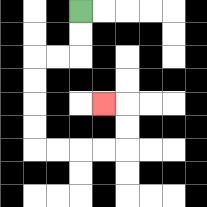{'start': '[3, 0]', 'end': '[4, 4]', 'path_directions': 'D,D,L,L,D,D,D,D,R,R,R,R,U,U,L', 'path_coordinates': '[[3, 0], [3, 1], [3, 2], [2, 2], [1, 2], [1, 3], [1, 4], [1, 5], [1, 6], [2, 6], [3, 6], [4, 6], [5, 6], [5, 5], [5, 4], [4, 4]]'}